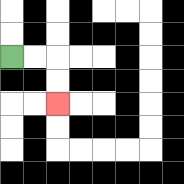{'start': '[0, 2]', 'end': '[2, 4]', 'path_directions': 'R,R,D,D', 'path_coordinates': '[[0, 2], [1, 2], [2, 2], [2, 3], [2, 4]]'}